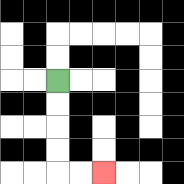{'start': '[2, 3]', 'end': '[4, 7]', 'path_directions': 'D,D,D,D,R,R', 'path_coordinates': '[[2, 3], [2, 4], [2, 5], [2, 6], [2, 7], [3, 7], [4, 7]]'}